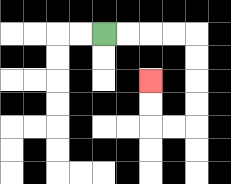{'start': '[4, 1]', 'end': '[6, 3]', 'path_directions': 'R,R,R,R,D,D,D,D,L,L,U,U', 'path_coordinates': '[[4, 1], [5, 1], [6, 1], [7, 1], [8, 1], [8, 2], [8, 3], [8, 4], [8, 5], [7, 5], [6, 5], [6, 4], [6, 3]]'}